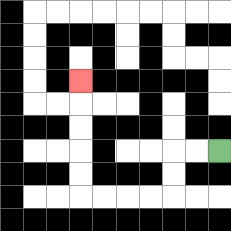{'start': '[9, 6]', 'end': '[3, 3]', 'path_directions': 'L,L,D,D,L,L,L,L,U,U,U,U,U', 'path_coordinates': '[[9, 6], [8, 6], [7, 6], [7, 7], [7, 8], [6, 8], [5, 8], [4, 8], [3, 8], [3, 7], [3, 6], [3, 5], [3, 4], [3, 3]]'}